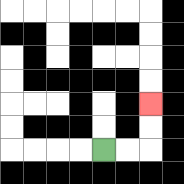{'start': '[4, 6]', 'end': '[6, 4]', 'path_directions': 'R,R,U,U', 'path_coordinates': '[[4, 6], [5, 6], [6, 6], [6, 5], [6, 4]]'}